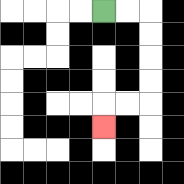{'start': '[4, 0]', 'end': '[4, 5]', 'path_directions': 'R,R,D,D,D,D,L,L,D', 'path_coordinates': '[[4, 0], [5, 0], [6, 0], [6, 1], [6, 2], [6, 3], [6, 4], [5, 4], [4, 4], [4, 5]]'}